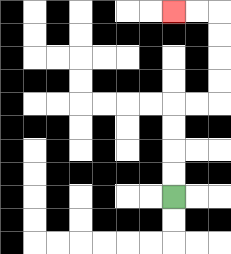{'start': '[7, 8]', 'end': '[7, 0]', 'path_directions': 'U,U,U,U,R,R,U,U,U,U,L,L', 'path_coordinates': '[[7, 8], [7, 7], [7, 6], [7, 5], [7, 4], [8, 4], [9, 4], [9, 3], [9, 2], [9, 1], [9, 0], [8, 0], [7, 0]]'}